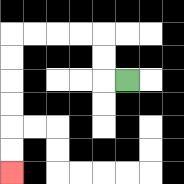{'start': '[5, 3]', 'end': '[0, 7]', 'path_directions': 'L,U,U,L,L,L,L,D,D,D,D,D,D', 'path_coordinates': '[[5, 3], [4, 3], [4, 2], [4, 1], [3, 1], [2, 1], [1, 1], [0, 1], [0, 2], [0, 3], [0, 4], [0, 5], [0, 6], [0, 7]]'}